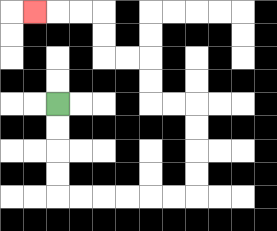{'start': '[2, 4]', 'end': '[1, 0]', 'path_directions': 'D,D,D,D,R,R,R,R,R,R,U,U,U,U,L,L,U,U,L,L,U,U,L,L,L', 'path_coordinates': '[[2, 4], [2, 5], [2, 6], [2, 7], [2, 8], [3, 8], [4, 8], [5, 8], [6, 8], [7, 8], [8, 8], [8, 7], [8, 6], [8, 5], [8, 4], [7, 4], [6, 4], [6, 3], [6, 2], [5, 2], [4, 2], [4, 1], [4, 0], [3, 0], [2, 0], [1, 0]]'}